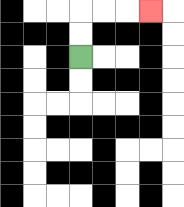{'start': '[3, 2]', 'end': '[6, 0]', 'path_directions': 'U,U,R,R,R', 'path_coordinates': '[[3, 2], [3, 1], [3, 0], [4, 0], [5, 0], [6, 0]]'}